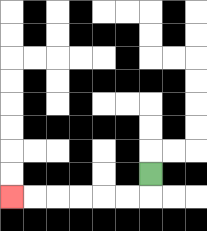{'start': '[6, 7]', 'end': '[0, 8]', 'path_directions': 'D,L,L,L,L,L,L', 'path_coordinates': '[[6, 7], [6, 8], [5, 8], [4, 8], [3, 8], [2, 8], [1, 8], [0, 8]]'}